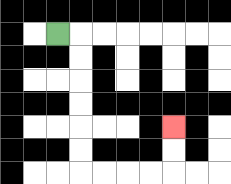{'start': '[2, 1]', 'end': '[7, 5]', 'path_directions': 'R,D,D,D,D,D,D,R,R,R,R,U,U', 'path_coordinates': '[[2, 1], [3, 1], [3, 2], [3, 3], [3, 4], [3, 5], [3, 6], [3, 7], [4, 7], [5, 7], [6, 7], [7, 7], [7, 6], [7, 5]]'}